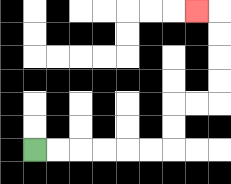{'start': '[1, 6]', 'end': '[8, 0]', 'path_directions': 'R,R,R,R,R,R,U,U,R,R,U,U,U,U,L', 'path_coordinates': '[[1, 6], [2, 6], [3, 6], [4, 6], [5, 6], [6, 6], [7, 6], [7, 5], [7, 4], [8, 4], [9, 4], [9, 3], [9, 2], [9, 1], [9, 0], [8, 0]]'}